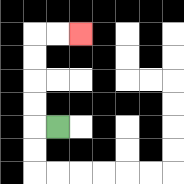{'start': '[2, 5]', 'end': '[3, 1]', 'path_directions': 'L,U,U,U,U,R,R', 'path_coordinates': '[[2, 5], [1, 5], [1, 4], [1, 3], [1, 2], [1, 1], [2, 1], [3, 1]]'}